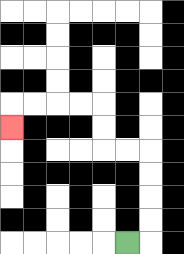{'start': '[5, 10]', 'end': '[0, 5]', 'path_directions': 'R,U,U,U,U,L,L,U,U,L,L,L,L,D', 'path_coordinates': '[[5, 10], [6, 10], [6, 9], [6, 8], [6, 7], [6, 6], [5, 6], [4, 6], [4, 5], [4, 4], [3, 4], [2, 4], [1, 4], [0, 4], [0, 5]]'}